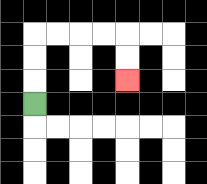{'start': '[1, 4]', 'end': '[5, 3]', 'path_directions': 'U,U,U,R,R,R,R,D,D', 'path_coordinates': '[[1, 4], [1, 3], [1, 2], [1, 1], [2, 1], [3, 1], [4, 1], [5, 1], [5, 2], [5, 3]]'}